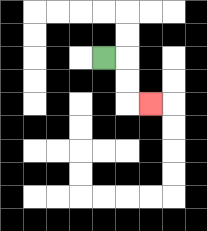{'start': '[4, 2]', 'end': '[6, 4]', 'path_directions': 'R,D,D,R', 'path_coordinates': '[[4, 2], [5, 2], [5, 3], [5, 4], [6, 4]]'}